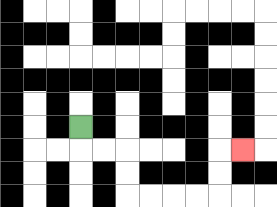{'start': '[3, 5]', 'end': '[10, 6]', 'path_directions': 'D,R,R,D,D,R,R,R,R,U,U,R', 'path_coordinates': '[[3, 5], [3, 6], [4, 6], [5, 6], [5, 7], [5, 8], [6, 8], [7, 8], [8, 8], [9, 8], [9, 7], [9, 6], [10, 6]]'}